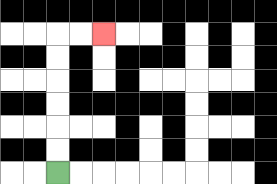{'start': '[2, 7]', 'end': '[4, 1]', 'path_directions': 'U,U,U,U,U,U,R,R', 'path_coordinates': '[[2, 7], [2, 6], [2, 5], [2, 4], [2, 3], [2, 2], [2, 1], [3, 1], [4, 1]]'}